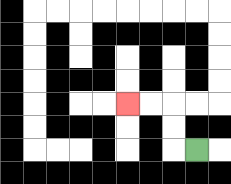{'start': '[8, 6]', 'end': '[5, 4]', 'path_directions': 'L,U,U,L,L', 'path_coordinates': '[[8, 6], [7, 6], [7, 5], [7, 4], [6, 4], [5, 4]]'}